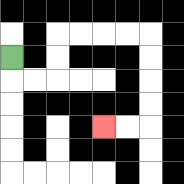{'start': '[0, 2]', 'end': '[4, 5]', 'path_directions': 'D,R,R,U,U,R,R,R,R,D,D,D,D,L,L', 'path_coordinates': '[[0, 2], [0, 3], [1, 3], [2, 3], [2, 2], [2, 1], [3, 1], [4, 1], [5, 1], [6, 1], [6, 2], [6, 3], [6, 4], [6, 5], [5, 5], [4, 5]]'}